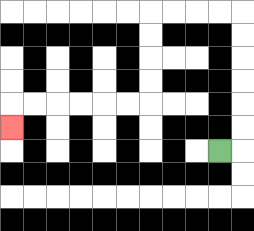{'start': '[9, 6]', 'end': '[0, 5]', 'path_directions': 'R,U,U,U,U,U,U,L,L,L,L,D,D,D,D,L,L,L,L,L,L,D', 'path_coordinates': '[[9, 6], [10, 6], [10, 5], [10, 4], [10, 3], [10, 2], [10, 1], [10, 0], [9, 0], [8, 0], [7, 0], [6, 0], [6, 1], [6, 2], [6, 3], [6, 4], [5, 4], [4, 4], [3, 4], [2, 4], [1, 4], [0, 4], [0, 5]]'}